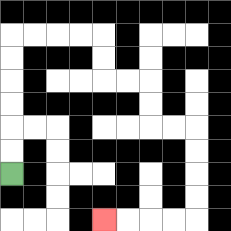{'start': '[0, 7]', 'end': '[4, 9]', 'path_directions': 'U,U,U,U,U,U,R,R,R,R,D,D,R,R,D,D,R,R,D,D,D,D,L,L,L,L', 'path_coordinates': '[[0, 7], [0, 6], [0, 5], [0, 4], [0, 3], [0, 2], [0, 1], [1, 1], [2, 1], [3, 1], [4, 1], [4, 2], [4, 3], [5, 3], [6, 3], [6, 4], [6, 5], [7, 5], [8, 5], [8, 6], [8, 7], [8, 8], [8, 9], [7, 9], [6, 9], [5, 9], [4, 9]]'}